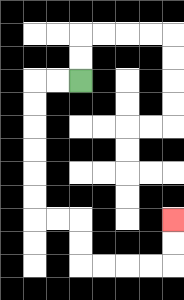{'start': '[3, 3]', 'end': '[7, 9]', 'path_directions': 'L,L,D,D,D,D,D,D,R,R,D,D,R,R,R,R,U,U', 'path_coordinates': '[[3, 3], [2, 3], [1, 3], [1, 4], [1, 5], [1, 6], [1, 7], [1, 8], [1, 9], [2, 9], [3, 9], [3, 10], [3, 11], [4, 11], [5, 11], [6, 11], [7, 11], [7, 10], [7, 9]]'}